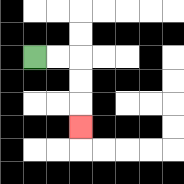{'start': '[1, 2]', 'end': '[3, 5]', 'path_directions': 'R,R,D,D,D', 'path_coordinates': '[[1, 2], [2, 2], [3, 2], [3, 3], [3, 4], [3, 5]]'}